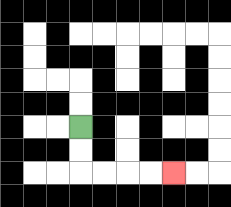{'start': '[3, 5]', 'end': '[7, 7]', 'path_directions': 'D,D,R,R,R,R', 'path_coordinates': '[[3, 5], [3, 6], [3, 7], [4, 7], [5, 7], [6, 7], [7, 7]]'}